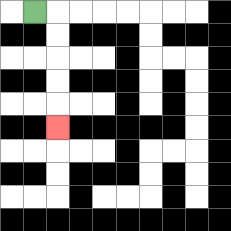{'start': '[1, 0]', 'end': '[2, 5]', 'path_directions': 'R,D,D,D,D,D', 'path_coordinates': '[[1, 0], [2, 0], [2, 1], [2, 2], [2, 3], [2, 4], [2, 5]]'}